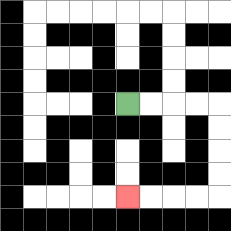{'start': '[5, 4]', 'end': '[5, 8]', 'path_directions': 'R,R,R,R,D,D,D,D,L,L,L,L', 'path_coordinates': '[[5, 4], [6, 4], [7, 4], [8, 4], [9, 4], [9, 5], [9, 6], [9, 7], [9, 8], [8, 8], [7, 8], [6, 8], [5, 8]]'}